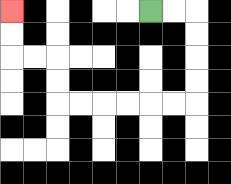{'start': '[6, 0]', 'end': '[0, 0]', 'path_directions': 'R,R,D,D,D,D,L,L,L,L,L,L,U,U,L,L,U,U', 'path_coordinates': '[[6, 0], [7, 0], [8, 0], [8, 1], [8, 2], [8, 3], [8, 4], [7, 4], [6, 4], [5, 4], [4, 4], [3, 4], [2, 4], [2, 3], [2, 2], [1, 2], [0, 2], [0, 1], [0, 0]]'}